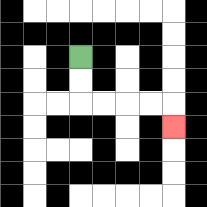{'start': '[3, 2]', 'end': '[7, 5]', 'path_directions': 'D,D,R,R,R,R,D', 'path_coordinates': '[[3, 2], [3, 3], [3, 4], [4, 4], [5, 4], [6, 4], [7, 4], [7, 5]]'}